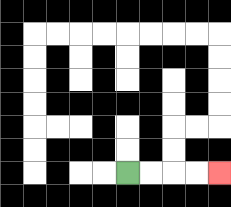{'start': '[5, 7]', 'end': '[9, 7]', 'path_directions': 'R,R,R,R', 'path_coordinates': '[[5, 7], [6, 7], [7, 7], [8, 7], [9, 7]]'}